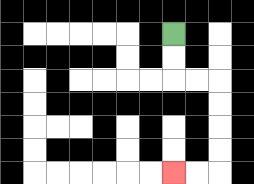{'start': '[7, 1]', 'end': '[7, 7]', 'path_directions': 'D,D,R,R,D,D,D,D,L,L', 'path_coordinates': '[[7, 1], [7, 2], [7, 3], [8, 3], [9, 3], [9, 4], [9, 5], [9, 6], [9, 7], [8, 7], [7, 7]]'}